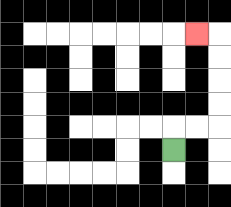{'start': '[7, 6]', 'end': '[8, 1]', 'path_directions': 'U,R,R,U,U,U,U,L', 'path_coordinates': '[[7, 6], [7, 5], [8, 5], [9, 5], [9, 4], [9, 3], [9, 2], [9, 1], [8, 1]]'}